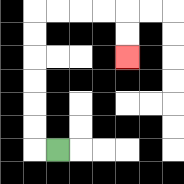{'start': '[2, 6]', 'end': '[5, 2]', 'path_directions': 'L,U,U,U,U,U,U,R,R,R,R,D,D', 'path_coordinates': '[[2, 6], [1, 6], [1, 5], [1, 4], [1, 3], [1, 2], [1, 1], [1, 0], [2, 0], [3, 0], [4, 0], [5, 0], [5, 1], [5, 2]]'}